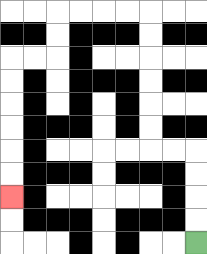{'start': '[8, 10]', 'end': '[0, 8]', 'path_directions': 'U,U,U,U,L,L,U,U,U,U,U,U,L,L,L,L,D,D,L,L,D,D,D,D,D,D', 'path_coordinates': '[[8, 10], [8, 9], [8, 8], [8, 7], [8, 6], [7, 6], [6, 6], [6, 5], [6, 4], [6, 3], [6, 2], [6, 1], [6, 0], [5, 0], [4, 0], [3, 0], [2, 0], [2, 1], [2, 2], [1, 2], [0, 2], [0, 3], [0, 4], [0, 5], [0, 6], [0, 7], [0, 8]]'}